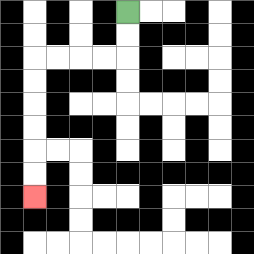{'start': '[5, 0]', 'end': '[1, 8]', 'path_directions': 'D,D,L,L,L,L,D,D,D,D,D,D', 'path_coordinates': '[[5, 0], [5, 1], [5, 2], [4, 2], [3, 2], [2, 2], [1, 2], [1, 3], [1, 4], [1, 5], [1, 6], [1, 7], [1, 8]]'}